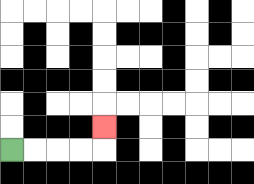{'start': '[0, 6]', 'end': '[4, 5]', 'path_directions': 'R,R,R,R,U', 'path_coordinates': '[[0, 6], [1, 6], [2, 6], [3, 6], [4, 6], [4, 5]]'}